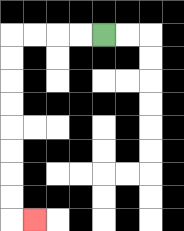{'start': '[4, 1]', 'end': '[1, 9]', 'path_directions': 'L,L,L,L,D,D,D,D,D,D,D,D,R', 'path_coordinates': '[[4, 1], [3, 1], [2, 1], [1, 1], [0, 1], [0, 2], [0, 3], [0, 4], [0, 5], [0, 6], [0, 7], [0, 8], [0, 9], [1, 9]]'}